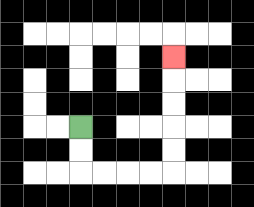{'start': '[3, 5]', 'end': '[7, 2]', 'path_directions': 'D,D,R,R,R,R,U,U,U,U,U', 'path_coordinates': '[[3, 5], [3, 6], [3, 7], [4, 7], [5, 7], [6, 7], [7, 7], [7, 6], [7, 5], [7, 4], [7, 3], [7, 2]]'}